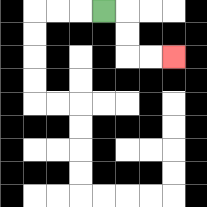{'start': '[4, 0]', 'end': '[7, 2]', 'path_directions': 'R,D,D,R,R', 'path_coordinates': '[[4, 0], [5, 0], [5, 1], [5, 2], [6, 2], [7, 2]]'}